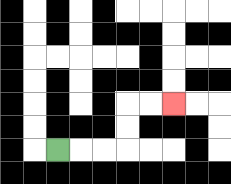{'start': '[2, 6]', 'end': '[7, 4]', 'path_directions': 'R,R,R,U,U,R,R', 'path_coordinates': '[[2, 6], [3, 6], [4, 6], [5, 6], [5, 5], [5, 4], [6, 4], [7, 4]]'}